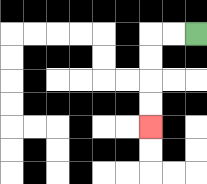{'start': '[8, 1]', 'end': '[6, 5]', 'path_directions': 'L,L,D,D,D,D', 'path_coordinates': '[[8, 1], [7, 1], [6, 1], [6, 2], [6, 3], [6, 4], [6, 5]]'}